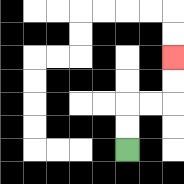{'start': '[5, 6]', 'end': '[7, 2]', 'path_directions': 'U,U,R,R,U,U', 'path_coordinates': '[[5, 6], [5, 5], [5, 4], [6, 4], [7, 4], [7, 3], [7, 2]]'}